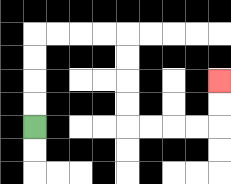{'start': '[1, 5]', 'end': '[9, 3]', 'path_directions': 'U,U,U,U,R,R,R,R,D,D,D,D,R,R,R,R,U,U', 'path_coordinates': '[[1, 5], [1, 4], [1, 3], [1, 2], [1, 1], [2, 1], [3, 1], [4, 1], [5, 1], [5, 2], [5, 3], [5, 4], [5, 5], [6, 5], [7, 5], [8, 5], [9, 5], [9, 4], [9, 3]]'}